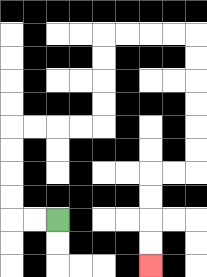{'start': '[2, 9]', 'end': '[6, 11]', 'path_directions': 'L,L,U,U,U,U,R,R,R,R,U,U,U,U,R,R,R,R,D,D,D,D,D,D,L,L,D,D,D,D', 'path_coordinates': '[[2, 9], [1, 9], [0, 9], [0, 8], [0, 7], [0, 6], [0, 5], [1, 5], [2, 5], [3, 5], [4, 5], [4, 4], [4, 3], [4, 2], [4, 1], [5, 1], [6, 1], [7, 1], [8, 1], [8, 2], [8, 3], [8, 4], [8, 5], [8, 6], [8, 7], [7, 7], [6, 7], [6, 8], [6, 9], [6, 10], [6, 11]]'}